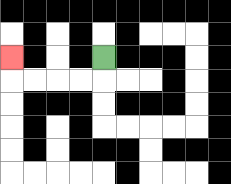{'start': '[4, 2]', 'end': '[0, 2]', 'path_directions': 'D,L,L,L,L,U', 'path_coordinates': '[[4, 2], [4, 3], [3, 3], [2, 3], [1, 3], [0, 3], [0, 2]]'}